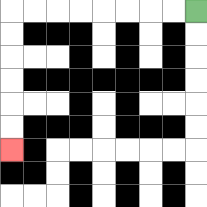{'start': '[8, 0]', 'end': '[0, 6]', 'path_directions': 'L,L,L,L,L,L,L,L,D,D,D,D,D,D', 'path_coordinates': '[[8, 0], [7, 0], [6, 0], [5, 0], [4, 0], [3, 0], [2, 0], [1, 0], [0, 0], [0, 1], [0, 2], [0, 3], [0, 4], [0, 5], [0, 6]]'}